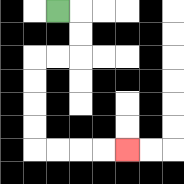{'start': '[2, 0]', 'end': '[5, 6]', 'path_directions': 'R,D,D,L,L,D,D,D,D,R,R,R,R', 'path_coordinates': '[[2, 0], [3, 0], [3, 1], [3, 2], [2, 2], [1, 2], [1, 3], [1, 4], [1, 5], [1, 6], [2, 6], [3, 6], [4, 6], [5, 6]]'}